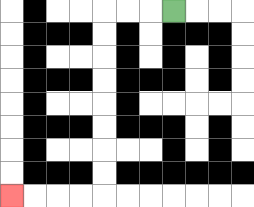{'start': '[7, 0]', 'end': '[0, 8]', 'path_directions': 'L,L,L,D,D,D,D,D,D,D,D,L,L,L,L', 'path_coordinates': '[[7, 0], [6, 0], [5, 0], [4, 0], [4, 1], [4, 2], [4, 3], [4, 4], [4, 5], [4, 6], [4, 7], [4, 8], [3, 8], [2, 8], [1, 8], [0, 8]]'}